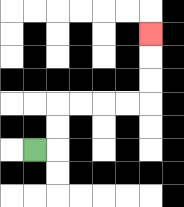{'start': '[1, 6]', 'end': '[6, 1]', 'path_directions': 'R,U,U,R,R,R,R,U,U,U', 'path_coordinates': '[[1, 6], [2, 6], [2, 5], [2, 4], [3, 4], [4, 4], [5, 4], [6, 4], [6, 3], [6, 2], [6, 1]]'}